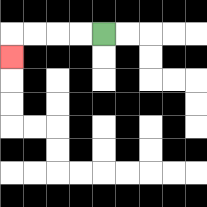{'start': '[4, 1]', 'end': '[0, 2]', 'path_directions': 'L,L,L,L,D', 'path_coordinates': '[[4, 1], [3, 1], [2, 1], [1, 1], [0, 1], [0, 2]]'}